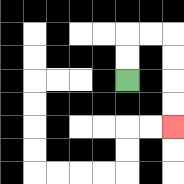{'start': '[5, 3]', 'end': '[7, 5]', 'path_directions': 'U,U,R,R,D,D,D,D', 'path_coordinates': '[[5, 3], [5, 2], [5, 1], [6, 1], [7, 1], [7, 2], [7, 3], [7, 4], [7, 5]]'}